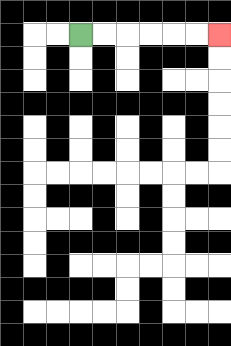{'start': '[3, 1]', 'end': '[9, 1]', 'path_directions': 'R,R,R,R,R,R', 'path_coordinates': '[[3, 1], [4, 1], [5, 1], [6, 1], [7, 1], [8, 1], [9, 1]]'}